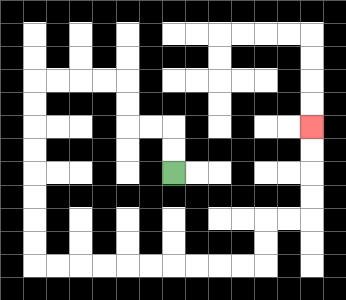{'start': '[7, 7]', 'end': '[13, 5]', 'path_directions': 'U,U,L,L,U,U,L,L,L,L,D,D,D,D,D,D,D,D,R,R,R,R,R,R,R,R,R,R,U,U,R,R,U,U,U,U', 'path_coordinates': '[[7, 7], [7, 6], [7, 5], [6, 5], [5, 5], [5, 4], [5, 3], [4, 3], [3, 3], [2, 3], [1, 3], [1, 4], [1, 5], [1, 6], [1, 7], [1, 8], [1, 9], [1, 10], [1, 11], [2, 11], [3, 11], [4, 11], [5, 11], [6, 11], [7, 11], [8, 11], [9, 11], [10, 11], [11, 11], [11, 10], [11, 9], [12, 9], [13, 9], [13, 8], [13, 7], [13, 6], [13, 5]]'}